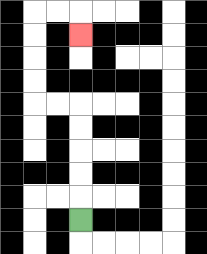{'start': '[3, 9]', 'end': '[3, 1]', 'path_directions': 'U,U,U,U,U,L,L,U,U,U,U,R,R,D', 'path_coordinates': '[[3, 9], [3, 8], [3, 7], [3, 6], [3, 5], [3, 4], [2, 4], [1, 4], [1, 3], [1, 2], [1, 1], [1, 0], [2, 0], [3, 0], [3, 1]]'}